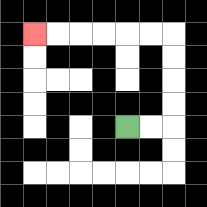{'start': '[5, 5]', 'end': '[1, 1]', 'path_directions': 'R,R,U,U,U,U,L,L,L,L,L,L', 'path_coordinates': '[[5, 5], [6, 5], [7, 5], [7, 4], [7, 3], [7, 2], [7, 1], [6, 1], [5, 1], [4, 1], [3, 1], [2, 1], [1, 1]]'}